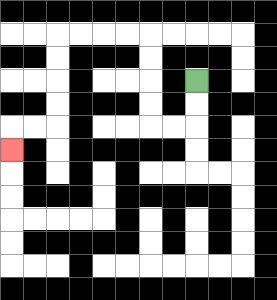{'start': '[8, 3]', 'end': '[0, 6]', 'path_directions': 'D,D,L,L,U,U,U,U,L,L,L,L,D,D,D,D,L,L,D', 'path_coordinates': '[[8, 3], [8, 4], [8, 5], [7, 5], [6, 5], [6, 4], [6, 3], [6, 2], [6, 1], [5, 1], [4, 1], [3, 1], [2, 1], [2, 2], [2, 3], [2, 4], [2, 5], [1, 5], [0, 5], [0, 6]]'}